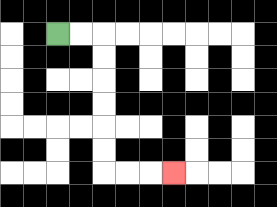{'start': '[2, 1]', 'end': '[7, 7]', 'path_directions': 'R,R,D,D,D,D,D,D,R,R,R', 'path_coordinates': '[[2, 1], [3, 1], [4, 1], [4, 2], [4, 3], [4, 4], [4, 5], [4, 6], [4, 7], [5, 7], [6, 7], [7, 7]]'}